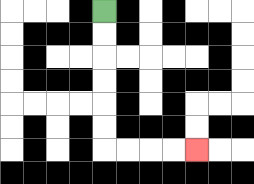{'start': '[4, 0]', 'end': '[8, 6]', 'path_directions': 'D,D,D,D,D,D,R,R,R,R', 'path_coordinates': '[[4, 0], [4, 1], [4, 2], [4, 3], [4, 4], [4, 5], [4, 6], [5, 6], [6, 6], [7, 6], [8, 6]]'}